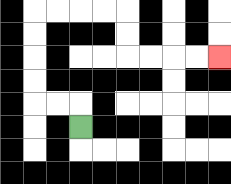{'start': '[3, 5]', 'end': '[9, 2]', 'path_directions': 'U,L,L,U,U,U,U,R,R,R,R,D,D,R,R,R,R', 'path_coordinates': '[[3, 5], [3, 4], [2, 4], [1, 4], [1, 3], [1, 2], [1, 1], [1, 0], [2, 0], [3, 0], [4, 0], [5, 0], [5, 1], [5, 2], [6, 2], [7, 2], [8, 2], [9, 2]]'}